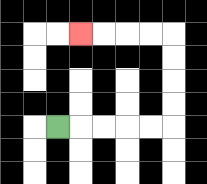{'start': '[2, 5]', 'end': '[3, 1]', 'path_directions': 'R,R,R,R,R,U,U,U,U,L,L,L,L', 'path_coordinates': '[[2, 5], [3, 5], [4, 5], [5, 5], [6, 5], [7, 5], [7, 4], [7, 3], [7, 2], [7, 1], [6, 1], [5, 1], [4, 1], [3, 1]]'}